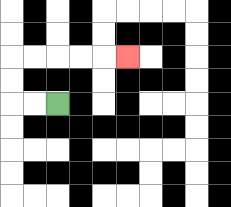{'start': '[2, 4]', 'end': '[5, 2]', 'path_directions': 'L,L,U,U,R,R,R,R,R', 'path_coordinates': '[[2, 4], [1, 4], [0, 4], [0, 3], [0, 2], [1, 2], [2, 2], [3, 2], [4, 2], [5, 2]]'}